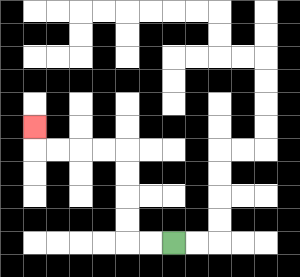{'start': '[7, 10]', 'end': '[1, 5]', 'path_directions': 'L,L,U,U,U,U,L,L,L,L,U', 'path_coordinates': '[[7, 10], [6, 10], [5, 10], [5, 9], [5, 8], [5, 7], [5, 6], [4, 6], [3, 6], [2, 6], [1, 6], [1, 5]]'}